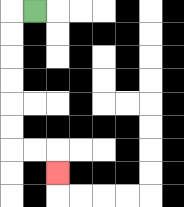{'start': '[1, 0]', 'end': '[2, 7]', 'path_directions': 'L,D,D,D,D,D,D,R,R,D', 'path_coordinates': '[[1, 0], [0, 0], [0, 1], [0, 2], [0, 3], [0, 4], [0, 5], [0, 6], [1, 6], [2, 6], [2, 7]]'}